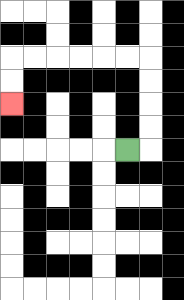{'start': '[5, 6]', 'end': '[0, 4]', 'path_directions': 'R,U,U,U,U,L,L,L,L,L,L,D,D', 'path_coordinates': '[[5, 6], [6, 6], [6, 5], [6, 4], [6, 3], [6, 2], [5, 2], [4, 2], [3, 2], [2, 2], [1, 2], [0, 2], [0, 3], [0, 4]]'}